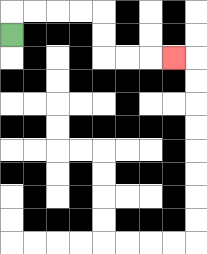{'start': '[0, 1]', 'end': '[7, 2]', 'path_directions': 'U,R,R,R,R,D,D,R,R,R', 'path_coordinates': '[[0, 1], [0, 0], [1, 0], [2, 0], [3, 0], [4, 0], [4, 1], [4, 2], [5, 2], [6, 2], [7, 2]]'}